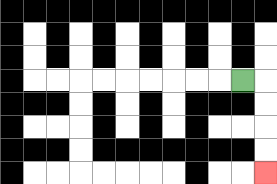{'start': '[10, 3]', 'end': '[11, 7]', 'path_directions': 'R,D,D,D,D', 'path_coordinates': '[[10, 3], [11, 3], [11, 4], [11, 5], [11, 6], [11, 7]]'}